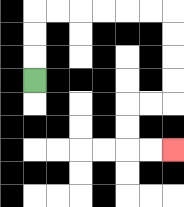{'start': '[1, 3]', 'end': '[7, 6]', 'path_directions': 'U,U,U,R,R,R,R,R,R,D,D,D,D,L,L,D,D,R,R', 'path_coordinates': '[[1, 3], [1, 2], [1, 1], [1, 0], [2, 0], [3, 0], [4, 0], [5, 0], [6, 0], [7, 0], [7, 1], [7, 2], [7, 3], [7, 4], [6, 4], [5, 4], [5, 5], [5, 6], [6, 6], [7, 6]]'}